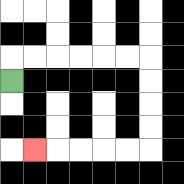{'start': '[0, 3]', 'end': '[1, 6]', 'path_directions': 'U,R,R,R,R,R,R,D,D,D,D,L,L,L,L,L', 'path_coordinates': '[[0, 3], [0, 2], [1, 2], [2, 2], [3, 2], [4, 2], [5, 2], [6, 2], [6, 3], [6, 4], [6, 5], [6, 6], [5, 6], [4, 6], [3, 6], [2, 6], [1, 6]]'}